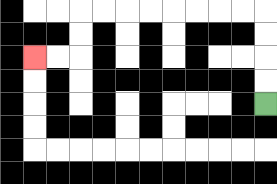{'start': '[11, 4]', 'end': '[1, 2]', 'path_directions': 'U,U,U,U,L,L,L,L,L,L,L,L,D,D,L,L', 'path_coordinates': '[[11, 4], [11, 3], [11, 2], [11, 1], [11, 0], [10, 0], [9, 0], [8, 0], [7, 0], [6, 0], [5, 0], [4, 0], [3, 0], [3, 1], [3, 2], [2, 2], [1, 2]]'}